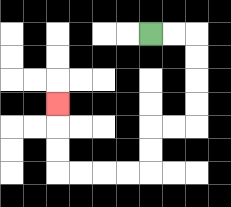{'start': '[6, 1]', 'end': '[2, 4]', 'path_directions': 'R,R,D,D,D,D,L,L,D,D,L,L,L,L,U,U,U', 'path_coordinates': '[[6, 1], [7, 1], [8, 1], [8, 2], [8, 3], [8, 4], [8, 5], [7, 5], [6, 5], [6, 6], [6, 7], [5, 7], [4, 7], [3, 7], [2, 7], [2, 6], [2, 5], [2, 4]]'}